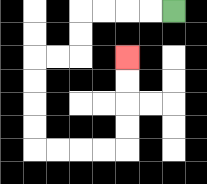{'start': '[7, 0]', 'end': '[5, 2]', 'path_directions': 'L,L,L,L,D,D,L,L,D,D,D,D,R,R,R,R,U,U,U,U', 'path_coordinates': '[[7, 0], [6, 0], [5, 0], [4, 0], [3, 0], [3, 1], [3, 2], [2, 2], [1, 2], [1, 3], [1, 4], [1, 5], [1, 6], [2, 6], [3, 6], [4, 6], [5, 6], [5, 5], [5, 4], [5, 3], [5, 2]]'}